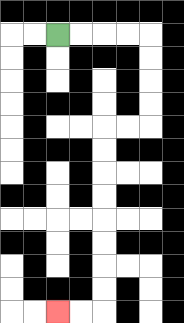{'start': '[2, 1]', 'end': '[2, 13]', 'path_directions': 'R,R,R,R,D,D,D,D,L,L,D,D,D,D,D,D,D,D,L,L', 'path_coordinates': '[[2, 1], [3, 1], [4, 1], [5, 1], [6, 1], [6, 2], [6, 3], [6, 4], [6, 5], [5, 5], [4, 5], [4, 6], [4, 7], [4, 8], [4, 9], [4, 10], [4, 11], [4, 12], [4, 13], [3, 13], [2, 13]]'}